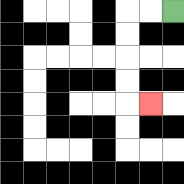{'start': '[7, 0]', 'end': '[6, 4]', 'path_directions': 'L,L,D,D,D,D,R', 'path_coordinates': '[[7, 0], [6, 0], [5, 0], [5, 1], [5, 2], [5, 3], [5, 4], [6, 4]]'}